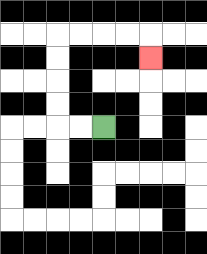{'start': '[4, 5]', 'end': '[6, 2]', 'path_directions': 'L,L,U,U,U,U,R,R,R,R,D', 'path_coordinates': '[[4, 5], [3, 5], [2, 5], [2, 4], [2, 3], [2, 2], [2, 1], [3, 1], [4, 1], [5, 1], [6, 1], [6, 2]]'}